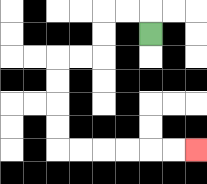{'start': '[6, 1]', 'end': '[8, 6]', 'path_directions': 'U,L,L,D,D,L,L,D,D,D,D,R,R,R,R,R,R', 'path_coordinates': '[[6, 1], [6, 0], [5, 0], [4, 0], [4, 1], [4, 2], [3, 2], [2, 2], [2, 3], [2, 4], [2, 5], [2, 6], [3, 6], [4, 6], [5, 6], [6, 6], [7, 6], [8, 6]]'}